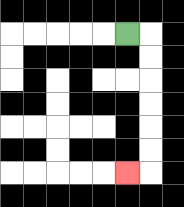{'start': '[5, 1]', 'end': '[5, 7]', 'path_directions': 'R,D,D,D,D,D,D,L', 'path_coordinates': '[[5, 1], [6, 1], [6, 2], [6, 3], [6, 4], [6, 5], [6, 6], [6, 7], [5, 7]]'}